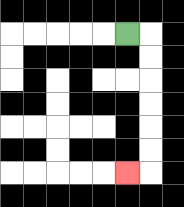{'start': '[5, 1]', 'end': '[5, 7]', 'path_directions': 'R,D,D,D,D,D,D,L', 'path_coordinates': '[[5, 1], [6, 1], [6, 2], [6, 3], [6, 4], [6, 5], [6, 6], [6, 7], [5, 7]]'}